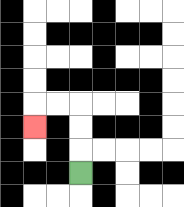{'start': '[3, 7]', 'end': '[1, 5]', 'path_directions': 'U,U,U,L,L,D', 'path_coordinates': '[[3, 7], [3, 6], [3, 5], [3, 4], [2, 4], [1, 4], [1, 5]]'}